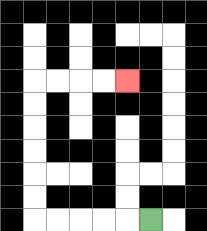{'start': '[6, 9]', 'end': '[5, 3]', 'path_directions': 'L,L,L,L,L,U,U,U,U,U,U,R,R,R,R', 'path_coordinates': '[[6, 9], [5, 9], [4, 9], [3, 9], [2, 9], [1, 9], [1, 8], [1, 7], [1, 6], [1, 5], [1, 4], [1, 3], [2, 3], [3, 3], [4, 3], [5, 3]]'}